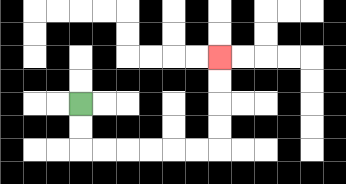{'start': '[3, 4]', 'end': '[9, 2]', 'path_directions': 'D,D,R,R,R,R,R,R,U,U,U,U', 'path_coordinates': '[[3, 4], [3, 5], [3, 6], [4, 6], [5, 6], [6, 6], [7, 6], [8, 6], [9, 6], [9, 5], [9, 4], [9, 3], [9, 2]]'}